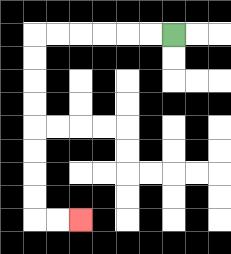{'start': '[7, 1]', 'end': '[3, 9]', 'path_directions': 'L,L,L,L,L,L,D,D,D,D,D,D,D,D,R,R', 'path_coordinates': '[[7, 1], [6, 1], [5, 1], [4, 1], [3, 1], [2, 1], [1, 1], [1, 2], [1, 3], [1, 4], [1, 5], [1, 6], [1, 7], [1, 8], [1, 9], [2, 9], [3, 9]]'}